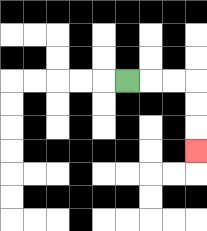{'start': '[5, 3]', 'end': '[8, 6]', 'path_directions': 'R,R,R,D,D,D', 'path_coordinates': '[[5, 3], [6, 3], [7, 3], [8, 3], [8, 4], [8, 5], [8, 6]]'}